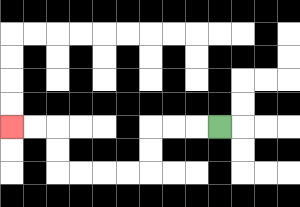{'start': '[9, 5]', 'end': '[0, 5]', 'path_directions': 'L,L,L,D,D,L,L,L,L,U,U,L,L', 'path_coordinates': '[[9, 5], [8, 5], [7, 5], [6, 5], [6, 6], [6, 7], [5, 7], [4, 7], [3, 7], [2, 7], [2, 6], [2, 5], [1, 5], [0, 5]]'}